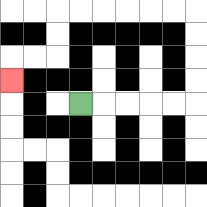{'start': '[3, 4]', 'end': '[0, 3]', 'path_directions': 'R,R,R,R,R,U,U,U,U,L,L,L,L,L,L,D,D,L,L,D', 'path_coordinates': '[[3, 4], [4, 4], [5, 4], [6, 4], [7, 4], [8, 4], [8, 3], [8, 2], [8, 1], [8, 0], [7, 0], [6, 0], [5, 0], [4, 0], [3, 0], [2, 0], [2, 1], [2, 2], [1, 2], [0, 2], [0, 3]]'}